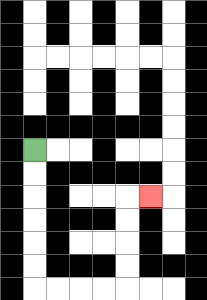{'start': '[1, 6]', 'end': '[6, 8]', 'path_directions': 'D,D,D,D,D,D,R,R,R,R,U,U,U,U,R', 'path_coordinates': '[[1, 6], [1, 7], [1, 8], [1, 9], [1, 10], [1, 11], [1, 12], [2, 12], [3, 12], [4, 12], [5, 12], [5, 11], [5, 10], [5, 9], [5, 8], [6, 8]]'}